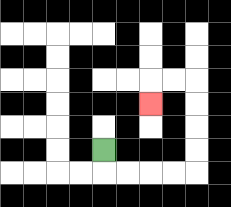{'start': '[4, 6]', 'end': '[6, 4]', 'path_directions': 'D,R,R,R,R,U,U,U,U,L,L,D', 'path_coordinates': '[[4, 6], [4, 7], [5, 7], [6, 7], [7, 7], [8, 7], [8, 6], [8, 5], [8, 4], [8, 3], [7, 3], [6, 3], [6, 4]]'}